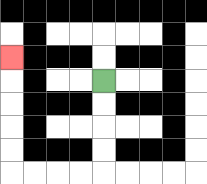{'start': '[4, 3]', 'end': '[0, 2]', 'path_directions': 'D,D,D,D,L,L,L,L,U,U,U,U,U', 'path_coordinates': '[[4, 3], [4, 4], [4, 5], [4, 6], [4, 7], [3, 7], [2, 7], [1, 7], [0, 7], [0, 6], [0, 5], [0, 4], [0, 3], [0, 2]]'}